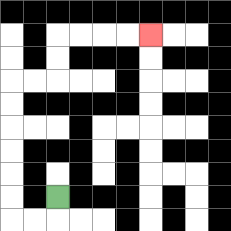{'start': '[2, 8]', 'end': '[6, 1]', 'path_directions': 'D,L,L,U,U,U,U,U,U,R,R,U,U,R,R,R,R', 'path_coordinates': '[[2, 8], [2, 9], [1, 9], [0, 9], [0, 8], [0, 7], [0, 6], [0, 5], [0, 4], [0, 3], [1, 3], [2, 3], [2, 2], [2, 1], [3, 1], [4, 1], [5, 1], [6, 1]]'}